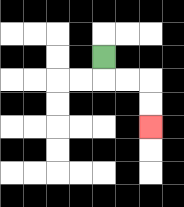{'start': '[4, 2]', 'end': '[6, 5]', 'path_directions': 'D,R,R,D,D', 'path_coordinates': '[[4, 2], [4, 3], [5, 3], [6, 3], [6, 4], [6, 5]]'}